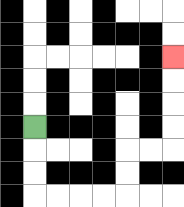{'start': '[1, 5]', 'end': '[7, 2]', 'path_directions': 'D,D,D,R,R,R,R,U,U,R,R,U,U,U,U', 'path_coordinates': '[[1, 5], [1, 6], [1, 7], [1, 8], [2, 8], [3, 8], [4, 8], [5, 8], [5, 7], [5, 6], [6, 6], [7, 6], [7, 5], [7, 4], [7, 3], [7, 2]]'}